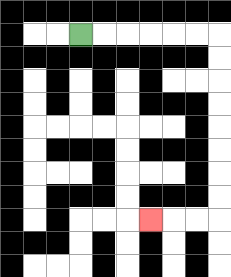{'start': '[3, 1]', 'end': '[6, 9]', 'path_directions': 'R,R,R,R,R,R,D,D,D,D,D,D,D,D,L,L,L', 'path_coordinates': '[[3, 1], [4, 1], [5, 1], [6, 1], [7, 1], [8, 1], [9, 1], [9, 2], [9, 3], [9, 4], [9, 5], [9, 6], [9, 7], [9, 8], [9, 9], [8, 9], [7, 9], [6, 9]]'}